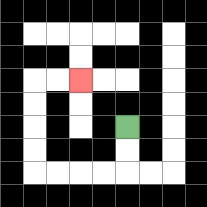{'start': '[5, 5]', 'end': '[3, 3]', 'path_directions': 'D,D,L,L,L,L,U,U,U,U,R,R', 'path_coordinates': '[[5, 5], [5, 6], [5, 7], [4, 7], [3, 7], [2, 7], [1, 7], [1, 6], [1, 5], [1, 4], [1, 3], [2, 3], [3, 3]]'}